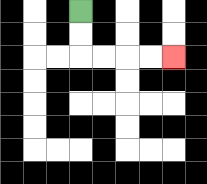{'start': '[3, 0]', 'end': '[7, 2]', 'path_directions': 'D,D,R,R,R,R', 'path_coordinates': '[[3, 0], [3, 1], [3, 2], [4, 2], [5, 2], [6, 2], [7, 2]]'}